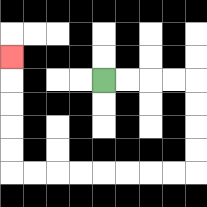{'start': '[4, 3]', 'end': '[0, 2]', 'path_directions': 'R,R,R,R,D,D,D,D,L,L,L,L,L,L,L,L,U,U,U,U,U', 'path_coordinates': '[[4, 3], [5, 3], [6, 3], [7, 3], [8, 3], [8, 4], [8, 5], [8, 6], [8, 7], [7, 7], [6, 7], [5, 7], [4, 7], [3, 7], [2, 7], [1, 7], [0, 7], [0, 6], [0, 5], [0, 4], [0, 3], [0, 2]]'}